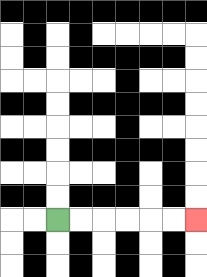{'start': '[2, 9]', 'end': '[8, 9]', 'path_directions': 'R,R,R,R,R,R', 'path_coordinates': '[[2, 9], [3, 9], [4, 9], [5, 9], [6, 9], [7, 9], [8, 9]]'}